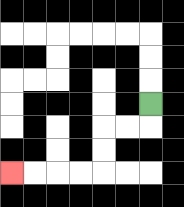{'start': '[6, 4]', 'end': '[0, 7]', 'path_directions': 'D,L,L,D,D,L,L,L,L', 'path_coordinates': '[[6, 4], [6, 5], [5, 5], [4, 5], [4, 6], [4, 7], [3, 7], [2, 7], [1, 7], [0, 7]]'}